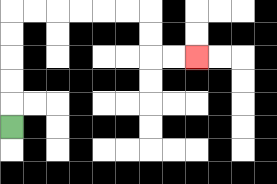{'start': '[0, 5]', 'end': '[8, 2]', 'path_directions': 'U,U,U,U,U,R,R,R,R,R,R,D,D,R,R', 'path_coordinates': '[[0, 5], [0, 4], [0, 3], [0, 2], [0, 1], [0, 0], [1, 0], [2, 0], [3, 0], [4, 0], [5, 0], [6, 0], [6, 1], [6, 2], [7, 2], [8, 2]]'}